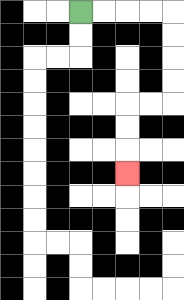{'start': '[3, 0]', 'end': '[5, 7]', 'path_directions': 'R,R,R,R,D,D,D,D,L,L,D,D,D', 'path_coordinates': '[[3, 0], [4, 0], [5, 0], [6, 0], [7, 0], [7, 1], [7, 2], [7, 3], [7, 4], [6, 4], [5, 4], [5, 5], [5, 6], [5, 7]]'}